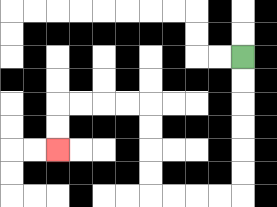{'start': '[10, 2]', 'end': '[2, 6]', 'path_directions': 'D,D,D,D,D,D,L,L,L,L,U,U,U,U,L,L,L,L,D,D', 'path_coordinates': '[[10, 2], [10, 3], [10, 4], [10, 5], [10, 6], [10, 7], [10, 8], [9, 8], [8, 8], [7, 8], [6, 8], [6, 7], [6, 6], [6, 5], [6, 4], [5, 4], [4, 4], [3, 4], [2, 4], [2, 5], [2, 6]]'}